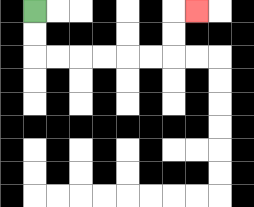{'start': '[1, 0]', 'end': '[8, 0]', 'path_directions': 'D,D,R,R,R,R,R,R,U,U,R', 'path_coordinates': '[[1, 0], [1, 1], [1, 2], [2, 2], [3, 2], [4, 2], [5, 2], [6, 2], [7, 2], [7, 1], [7, 0], [8, 0]]'}